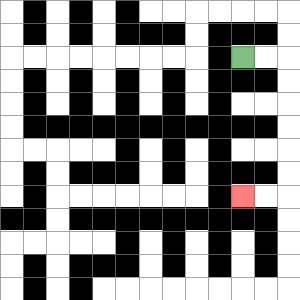{'start': '[10, 2]', 'end': '[10, 8]', 'path_directions': 'R,R,D,D,D,D,D,D,L,L', 'path_coordinates': '[[10, 2], [11, 2], [12, 2], [12, 3], [12, 4], [12, 5], [12, 6], [12, 7], [12, 8], [11, 8], [10, 8]]'}